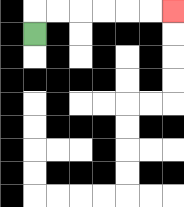{'start': '[1, 1]', 'end': '[7, 0]', 'path_directions': 'U,R,R,R,R,R,R', 'path_coordinates': '[[1, 1], [1, 0], [2, 0], [3, 0], [4, 0], [5, 0], [6, 0], [7, 0]]'}